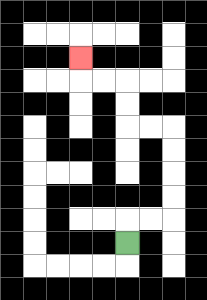{'start': '[5, 10]', 'end': '[3, 2]', 'path_directions': 'U,R,R,U,U,U,U,L,L,U,U,L,L,U', 'path_coordinates': '[[5, 10], [5, 9], [6, 9], [7, 9], [7, 8], [7, 7], [7, 6], [7, 5], [6, 5], [5, 5], [5, 4], [5, 3], [4, 3], [3, 3], [3, 2]]'}